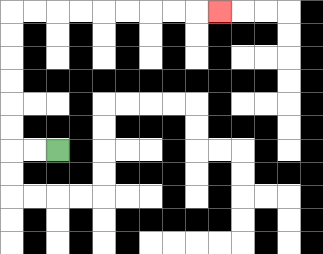{'start': '[2, 6]', 'end': '[9, 0]', 'path_directions': 'L,L,U,U,U,U,U,U,R,R,R,R,R,R,R,R,R', 'path_coordinates': '[[2, 6], [1, 6], [0, 6], [0, 5], [0, 4], [0, 3], [0, 2], [0, 1], [0, 0], [1, 0], [2, 0], [3, 0], [4, 0], [5, 0], [6, 0], [7, 0], [8, 0], [9, 0]]'}